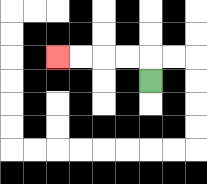{'start': '[6, 3]', 'end': '[2, 2]', 'path_directions': 'U,L,L,L,L', 'path_coordinates': '[[6, 3], [6, 2], [5, 2], [4, 2], [3, 2], [2, 2]]'}